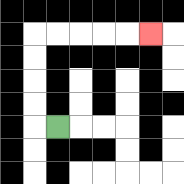{'start': '[2, 5]', 'end': '[6, 1]', 'path_directions': 'L,U,U,U,U,R,R,R,R,R', 'path_coordinates': '[[2, 5], [1, 5], [1, 4], [1, 3], [1, 2], [1, 1], [2, 1], [3, 1], [4, 1], [5, 1], [6, 1]]'}